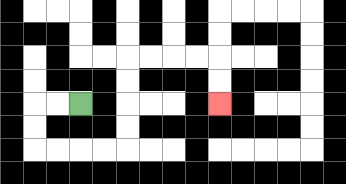{'start': '[3, 4]', 'end': '[9, 4]', 'path_directions': 'L,L,D,D,R,R,R,R,U,U,U,U,R,R,R,R,D,D', 'path_coordinates': '[[3, 4], [2, 4], [1, 4], [1, 5], [1, 6], [2, 6], [3, 6], [4, 6], [5, 6], [5, 5], [5, 4], [5, 3], [5, 2], [6, 2], [7, 2], [8, 2], [9, 2], [9, 3], [9, 4]]'}